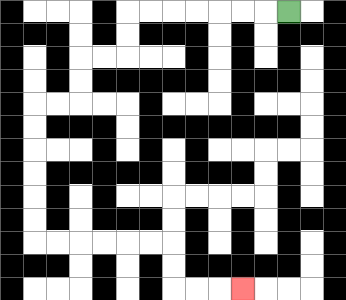{'start': '[12, 0]', 'end': '[10, 12]', 'path_directions': 'L,L,L,L,L,L,L,D,D,L,L,D,D,L,L,D,D,D,D,D,D,R,R,R,R,R,R,D,D,R,R,R', 'path_coordinates': '[[12, 0], [11, 0], [10, 0], [9, 0], [8, 0], [7, 0], [6, 0], [5, 0], [5, 1], [5, 2], [4, 2], [3, 2], [3, 3], [3, 4], [2, 4], [1, 4], [1, 5], [1, 6], [1, 7], [1, 8], [1, 9], [1, 10], [2, 10], [3, 10], [4, 10], [5, 10], [6, 10], [7, 10], [7, 11], [7, 12], [8, 12], [9, 12], [10, 12]]'}